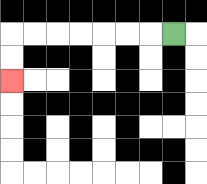{'start': '[7, 1]', 'end': '[0, 3]', 'path_directions': 'L,L,L,L,L,L,L,D,D', 'path_coordinates': '[[7, 1], [6, 1], [5, 1], [4, 1], [3, 1], [2, 1], [1, 1], [0, 1], [0, 2], [0, 3]]'}